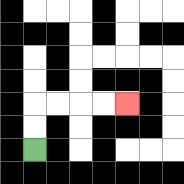{'start': '[1, 6]', 'end': '[5, 4]', 'path_directions': 'U,U,R,R,R,R', 'path_coordinates': '[[1, 6], [1, 5], [1, 4], [2, 4], [3, 4], [4, 4], [5, 4]]'}